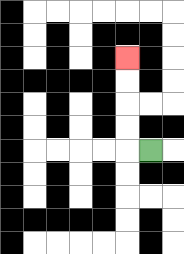{'start': '[6, 6]', 'end': '[5, 2]', 'path_directions': 'L,U,U,U,U', 'path_coordinates': '[[6, 6], [5, 6], [5, 5], [5, 4], [5, 3], [5, 2]]'}